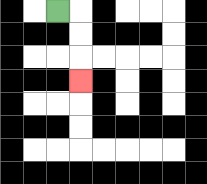{'start': '[2, 0]', 'end': '[3, 3]', 'path_directions': 'R,D,D,D', 'path_coordinates': '[[2, 0], [3, 0], [3, 1], [3, 2], [3, 3]]'}